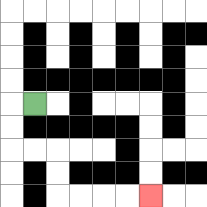{'start': '[1, 4]', 'end': '[6, 8]', 'path_directions': 'L,D,D,R,R,D,D,R,R,R,R', 'path_coordinates': '[[1, 4], [0, 4], [0, 5], [0, 6], [1, 6], [2, 6], [2, 7], [2, 8], [3, 8], [4, 8], [5, 8], [6, 8]]'}